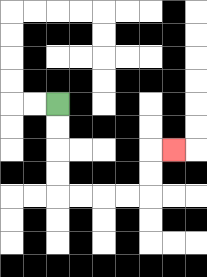{'start': '[2, 4]', 'end': '[7, 6]', 'path_directions': 'D,D,D,D,R,R,R,R,U,U,R', 'path_coordinates': '[[2, 4], [2, 5], [2, 6], [2, 7], [2, 8], [3, 8], [4, 8], [5, 8], [6, 8], [6, 7], [6, 6], [7, 6]]'}